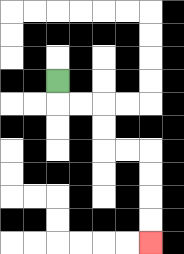{'start': '[2, 3]', 'end': '[6, 10]', 'path_directions': 'D,R,R,D,D,R,R,D,D,D,D', 'path_coordinates': '[[2, 3], [2, 4], [3, 4], [4, 4], [4, 5], [4, 6], [5, 6], [6, 6], [6, 7], [6, 8], [6, 9], [6, 10]]'}